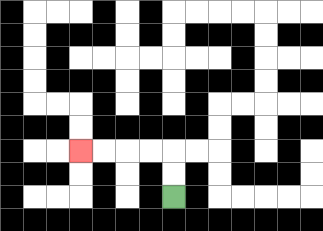{'start': '[7, 8]', 'end': '[3, 6]', 'path_directions': 'U,U,L,L,L,L', 'path_coordinates': '[[7, 8], [7, 7], [7, 6], [6, 6], [5, 6], [4, 6], [3, 6]]'}